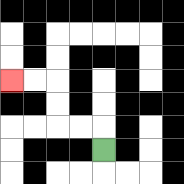{'start': '[4, 6]', 'end': '[0, 3]', 'path_directions': 'U,L,L,U,U,L,L', 'path_coordinates': '[[4, 6], [4, 5], [3, 5], [2, 5], [2, 4], [2, 3], [1, 3], [0, 3]]'}